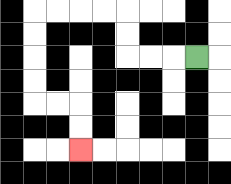{'start': '[8, 2]', 'end': '[3, 6]', 'path_directions': 'L,L,L,U,U,L,L,L,L,D,D,D,D,R,R,D,D', 'path_coordinates': '[[8, 2], [7, 2], [6, 2], [5, 2], [5, 1], [5, 0], [4, 0], [3, 0], [2, 0], [1, 0], [1, 1], [1, 2], [1, 3], [1, 4], [2, 4], [3, 4], [3, 5], [3, 6]]'}